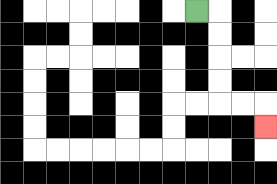{'start': '[8, 0]', 'end': '[11, 5]', 'path_directions': 'R,D,D,D,D,R,R,D', 'path_coordinates': '[[8, 0], [9, 0], [9, 1], [9, 2], [9, 3], [9, 4], [10, 4], [11, 4], [11, 5]]'}